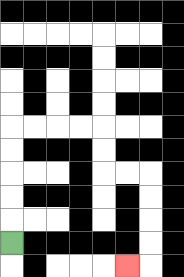{'start': '[0, 10]', 'end': '[5, 11]', 'path_directions': 'U,U,U,U,U,R,R,R,R,D,D,R,R,D,D,D,D,L', 'path_coordinates': '[[0, 10], [0, 9], [0, 8], [0, 7], [0, 6], [0, 5], [1, 5], [2, 5], [3, 5], [4, 5], [4, 6], [4, 7], [5, 7], [6, 7], [6, 8], [6, 9], [6, 10], [6, 11], [5, 11]]'}